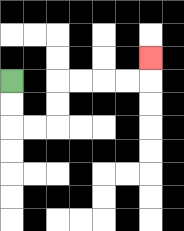{'start': '[0, 3]', 'end': '[6, 2]', 'path_directions': 'D,D,R,R,U,U,R,R,R,R,U', 'path_coordinates': '[[0, 3], [0, 4], [0, 5], [1, 5], [2, 5], [2, 4], [2, 3], [3, 3], [4, 3], [5, 3], [6, 3], [6, 2]]'}